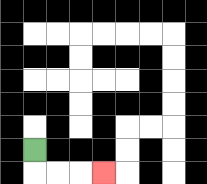{'start': '[1, 6]', 'end': '[4, 7]', 'path_directions': 'D,R,R,R', 'path_coordinates': '[[1, 6], [1, 7], [2, 7], [3, 7], [4, 7]]'}